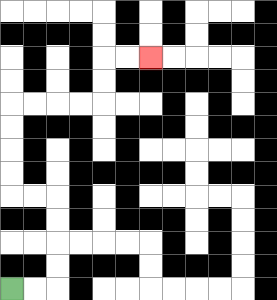{'start': '[0, 12]', 'end': '[6, 2]', 'path_directions': 'R,R,U,U,U,U,L,L,U,U,U,U,R,R,R,R,U,U,R,R', 'path_coordinates': '[[0, 12], [1, 12], [2, 12], [2, 11], [2, 10], [2, 9], [2, 8], [1, 8], [0, 8], [0, 7], [0, 6], [0, 5], [0, 4], [1, 4], [2, 4], [3, 4], [4, 4], [4, 3], [4, 2], [5, 2], [6, 2]]'}